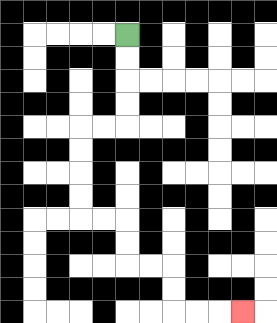{'start': '[5, 1]', 'end': '[10, 13]', 'path_directions': 'D,D,D,D,L,L,D,D,D,D,R,R,D,D,R,R,D,D,R,R,R', 'path_coordinates': '[[5, 1], [5, 2], [5, 3], [5, 4], [5, 5], [4, 5], [3, 5], [3, 6], [3, 7], [3, 8], [3, 9], [4, 9], [5, 9], [5, 10], [5, 11], [6, 11], [7, 11], [7, 12], [7, 13], [8, 13], [9, 13], [10, 13]]'}